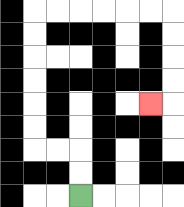{'start': '[3, 8]', 'end': '[6, 4]', 'path_directions': 'U,U,L,L,U,U,U,U,U,U,R,R,R,R,R,R,D,D,D,D,L', 'path_coordinates': '[[3, 8], [3, 7], [3, 6], [2, 6], [1, 6], [1, 5], [1, 4], [1, 3], [1, 2], [1, 1], [1, 0], [2, 0], [3, 0], [4, 0], [5, 0], [6, 0], [7, 0], [7, 1], [7, 2], [7, 3], [7, 4], [6, 4]]'}